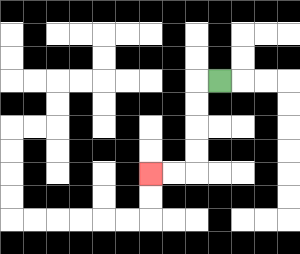{'start': '[9, 3]', 'end': '[6, 7]', 'path_directions': 'L,D,D,D,D,L,L', 'path_coordinates': '[[9, 3], [8, 3], [8, 4], [8, 5], [8, 6], [8, 7], [7, 7], [6, 7]]'}